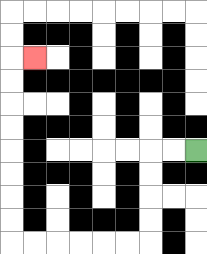{'start': '[8, 6]', 'end': '[1, 2]', 'path_directions': 'L,L,D,D,D,D,L,L,L,L,L,L,U,U,U,U,U,U,U,U,R', 'path_coordinates': '[[8, 6], [7, 6], [6, 6], [6, 7], [6, 8], [6, 9], [6, 10], [5, 10], [4, 10], [3, 10], [2, 10], [1, 10], [0, 10], [0, 9], [0, 8], [0, 7], [0, 6], [0, 5], [0, 4], [0, 3], [0, 2], [1, 2]]'}